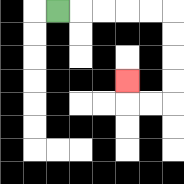{'start': '[2, 0]', 'end': '[5, 3]', 'path_directions': 'R,R,R,R,R,D,D,D,D,L,L,U', 'path_coordinates': '[[2, 0], [3, 0], [4, 0], [5, 0], [6, 0], [7, 0], [7, 1], [7, 2], [7, 3], [7, 4], [6, 4], [5, 4], [5, 3]]'}